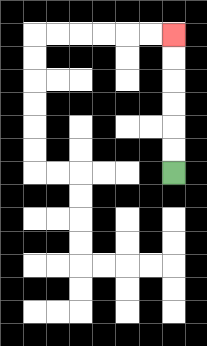{'start': '[7, 7]', 'end': '[7, 1]', 'path_directions': 'U,U,U,U,U,U', 'path_coordinates': '[[7, 7], [7, 6], [7, 5], [7, 4], [7, 3], [7, 2], [7, 1]]'}